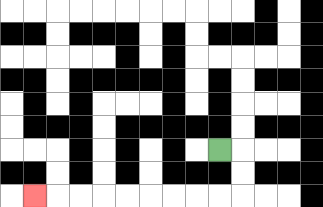{'start': '[9, 6]', 'end': '[1, 8]', 'path_directions': 'R,D,D,L,L,L,L,L,L,L,L,L', 'path_coordinates': '[[9, 6], [10, 6], [10, 7], [10, 8], [9, 8], [8, 8], [7, 8], [6, 8], [5, 8], [4, 8], [3, 8], [2, 8], [1, 8]]'}